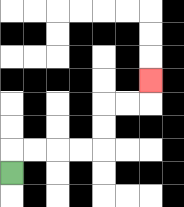{'start': '[0, 7]', 'end': '[6, 3]', 'path_directions': 'U,R,R,R,R,U,U,R,R,U', 'path_coordinates': '[[0, 7], [0, 6], [1, 6], [2, 6], [3, 6], [4, 6], [4, 5], [4, 4], [5, 4], [6, 4], [6, 3]]'}